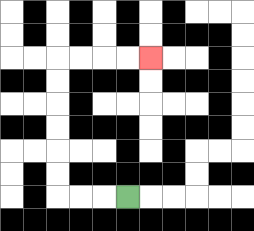{'start': '[5, 8]', 'end': '[6, 2]', 'path_directions': 'L,L,L,U,U,U,U,U,U,R,R,R,R', 'path_coordinates': '[[5, 8], [4, 8], [3, 8], [2, 8], [2, 7], [2, 6], [2, 5], [2, 4], [2, 3], [2, 2], [3, 2], [4, 2], [5, 2], [6, 2]]'}